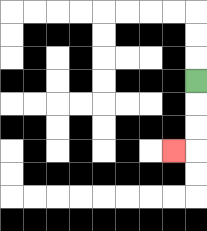{'start': '[8, 3]', 'end': '[7, 6]', 'path_directions': 'D,D,D,L', 'path_coordinates': '[[8, 3], [8, 4], [8, 5], [8, 6], [7, 6]]'}